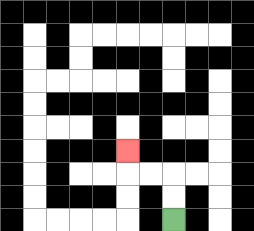{'start': '[7, 9]', 'end': '[5, 6]', 'path_directions': 'U,U,L,L,U', 'path_coordinates': '[[7, 9], [7, 8], [7, 7], [6, 7], [5, 7], [5, 6]]'}